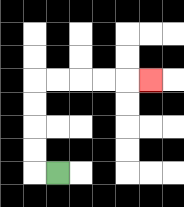{'start': '[2, 7]', 'end': '[6, 3]', 'path_directions': 'L,U,U,U,U,R,R,R,R,R', 'path_coordinates': '[[2, 7], [1, 7], [1, 6], [1, 5], [1, 4], [1, 3], [2, 3], [3, 3], [4, 3], [5, 3], [6, 3]]'}